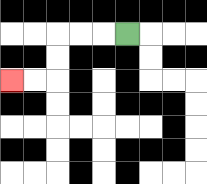{'start': '[5, 1]', 'end': '[0, 3]', 'path_directions': 'L,L,L,D,D,L,L', 'path_coordinates': '[[5, 1], [4, 1], [3, 1], [2, 1], [2, 2], [2, 3], [1, 3], [0, 3]]'}